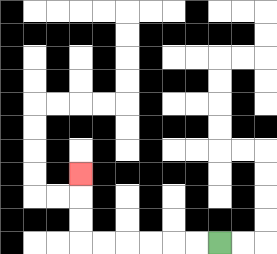{'start': '[9, 10]', 'end': '[3, 7]', 'path_directions': 'L,L,L,L,L,L,U,U,U', 'path_coordinates': '[[9, 10], [8, 10], [7, 10], [6, 10], [5, 10], [4, 10], [3, 10], [3, 9], [3, 8], [3, 7]]'}